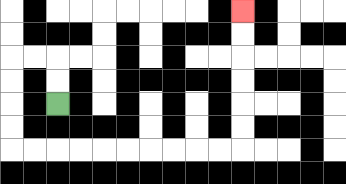{'start': '[2, 4]', 'end': '[10, 0]', 'path_directions': 'U,U,L,L,D,D,D,D,R,R,R,R,R,R,R,R,R,R,U,U,U,U,U,U', 'path_coordinates': '[[2, 4], [2, 3], [2, 2], [1, 2], [0, 2], [0, 3], [0, 4], [0, 5], [0, 6], [1, 6], [2, 6], [3, 6], [4, 6], [5, 6], [6, 6], [7, 6], [8, 6], [9, 6], [10, 6], [10, 5], [10, 4], [10, 3], [10, 2], [10, 1], [10, 0]]'}